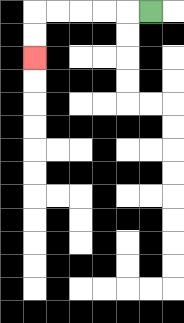{'start': '[6, 0]', 'end': '[1, 2]', 'path_directions': 'L,L,L,L,L,D,D', 'path_coordinates': '[[6, 0], [5, 0], [4, 0], [3, 0], [2, 0], [1, 0], [1, 1], [1, 2]]'}